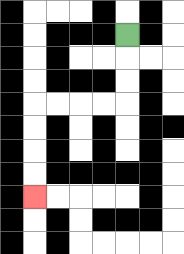{'start': '[5, 1]', 'end': '[1, 8]', 'path_directions': 'D,D,D,L,L,L,L,D,D,D,D', 'path_coordinates': '[[5, 1], [5, 2], [5, 3], [5, 4], [4, 4], [3, 4], [2, 4], [1, 4], [1, 5], [1, 6], [1, 7], [1, 8]]'}